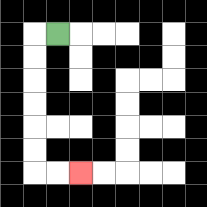{'start': '[2, 1]', 'end': '[3, 7]', 'path_directions': 'L,D,D,D,D,D,D,R,R', 'path_coordinates': '[[2, 1], [1, 1], [1, 2], [1, 3], [1, 4], [1, 5], [1, 6], [1, 7], [2, 7], [3, 7]]'}